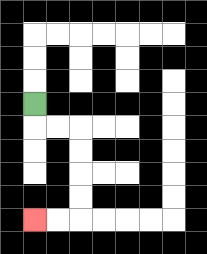{'start': '[1, 4]', 'end': '[1, 9]', 'path_directions': 'D,R,R,D,D,D,D,L,L', 'path_coordinates': '[[1, 4], [1, 5], [2, 5], [3, 5], [3, 6], [3, 7], [3, 8], [3, 9], [2, 9], [1, 9]]'}